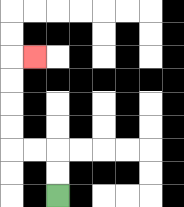{'start': '[2, 8]', 'end': '[1, 2]', 'path_directions': 'U,U,L,L,U,U,U,U,R', 'path_coordinates': '[[2, 8], [2, 7], [2, 6], [1, 6], [0, 6], [0, 5], [0, 4], [0, 3], [0, 2], [1, 2]]'}